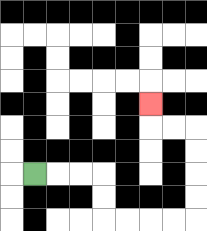{'start': '[1, 7]', 'end': '[6, 4]', 'path_directions': 'R,R,R,D,D,R,R,R,R,U,U,U,U,L,L,U', 'path_coordinates': '[[1, 7], [2, 7], [3, 7], [4, 7], [4, 8], [4, 9], [5, 9], [6, 9], [7, 9], [8, 9], [8, 8], [8, 7], [8, 6], [8, 5], [7, 5], [6, 5], [6, 4]]'}